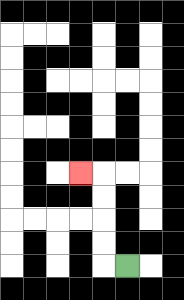{'start': '[5, 11]', 'end': '[3, 7]', 'path_directions': 'L,U,U,U,U,L', 'path_coordinates': '[[5, 11], [4, 11], [4, 10], [4, 9], [4, 8], [4, 7], [3, 7]]'}